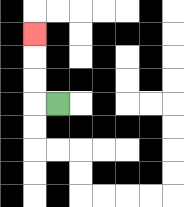{'start': '[2, 4]', 'end': '[1, 1]', 'path_directions': 'L,U,U,U', 'path_coordinates': '[[2, 4], [1, 4], [1, 3], [1, 2], [1, 1]]'}